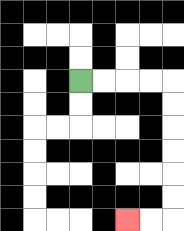{'start': '[3, 3]', 'end': '[5, 9]', 'path_directions': 'R,R,R,R,D,D,D,D,D,D,L,L', 'path_coordinates': '[[3, 3], [4, 3], [5, 3], [6, 3], [7, 3], [7, 4], [7, 5], [7, 6], [7, 7], [7, 8], [7, 9], [6, 9], [5, 9]]'}